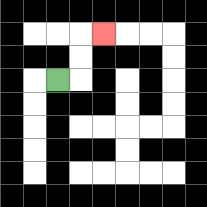{'start': '[2, 3]', 'end': '[4, 1]', 'path_directions': 'R,U,U,R', 'path_coordinates': '[[2, 3], [3, 3], [3, 2], [3, 1], [4, 1]]'}